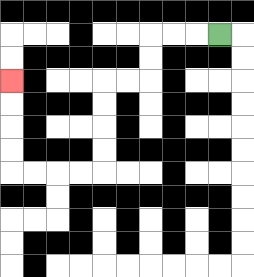{'start': '[9, 1]', 'end': '[0, 3]', 'path_directions': 'L,L,L,D,D,L,L,D,D,D,D,L,L,L,L,U,U,U,U', 'path_coordinates': '[[9, 1], [8, 1], [7, 1], [6, 1], [6, 2], [6, 3], [5, 3], [4, 3], [4, 4], [4, 5], [4, 6], [4, 7], [3, 7], [2, 7], [1, 7], [0, 7], [0, 6], [0, 5], [0, 4], [0, 3]]'}